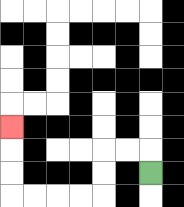{'start': '[6, 7]', 'end': '[0, 5]', 'path_directions': 'U,L,L,D,D,L,L,L,L,U,U,U', 'path_coordinates': '[[6, 7], [6, 6], [5, 6], [4, 6], [4, 7], [4, 8], [3, 8], [2, 8], [1, 8], [0, 8], [0, 7], [0, 6], [0, 5]]'}